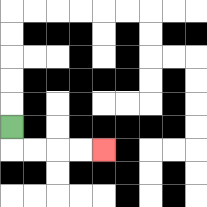{'start': '[0, 5]', 'end': '[4, 6]', 'path_directions': 'D,R,R,R,R', 'path_coordinates': '[[0, 5], [0, 6], [1, 6], [2, 6], [3, 6], [4, 6]]'}